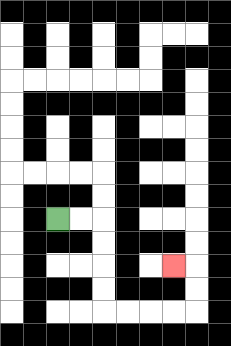{'start': '[2, 9]', 'end': '[7, 11]', 'path_directions': 'R,R,D,D,D,D,R,R,R,R,U,U,L', 'path_coordinates': '[[2, 9], [3, 9], [4, 9], [4, 10], [4, 11], [4, 12], [4, 13], [5, 13], [6, 13], [7, 13], [8, 13], [8, 12], [8, 11], [7, 11]]'}